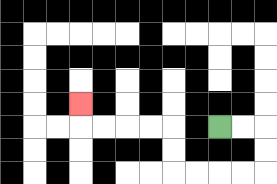{'start': '[9, 5]', 'end': '[3, 4]', 'path_directions': 'R,R,D,D,L,L,L,L,U,U,L,L,L,L,U', 'path_coordinates': '[[9, 5], [10, 5], [11, 5], [11, 6], [11, 7], [10, 7], [9, 7], [8, 7], [7, 7], [7, 6], [7, 5], [6, 5], [5, 5], [4, 5], [3, 5], [3, 4]]'}